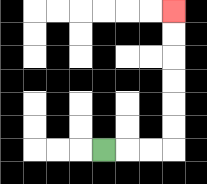{'start': '[4, 6]', 'end': '[7, 0]', 'path_directions': 'R,R,R,U,U,U,U,U,U', 'path_coordinates': '[[4, 6], [5, 6], [6, 6], [7, 6], [7, 5], [7, 4], [7, 3], [7, 2], [7, 1], [7, 0]]'}